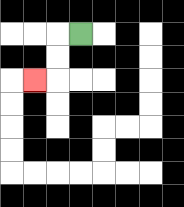{'start': '[3, 1]', 'end': '[1, 3]', 'path_directions': 'L,D,D,L', 'path_coordinates': '[[3, 1], [2, 1], [2, 2], [2, 3], [1, 3]]'}